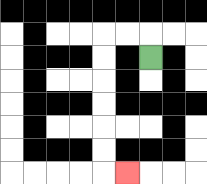{'start': '[6, 2]', 'end': '[5, 7]', 'path_directions': 'U,L,L,D,D,D,D,D,D,R', 'path_coordinates': '[[6, 2], [6, 1], [5, 1], [4, 1], [4, 2], [4, 3], [4, 4], [4, 5], [4, 6], [4, 7], [5, 7]]'}